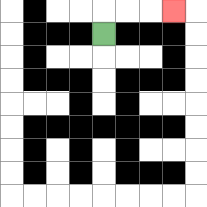{'start': '[4, 1]', 'end': '[7, 0]', 'path_directions': 'U,R,R,R', 'path_coordinates': '[[4, 1], [4, 0], [5, 0], [6, 0], [7, 0]]'}